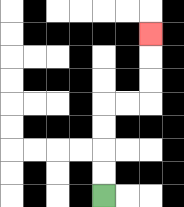{'start': '[4, 8]', 'end': '[6, 1]', 'path_directions': 'U,U,U,U,R,R,U,U,U', 'path_coordinates': '[[4, 8], [4, 7], [4, 6], [4, 5], [4, 4], [5, 4], [6, 4], [6, 3], [6, 2], [6, 1]]'}